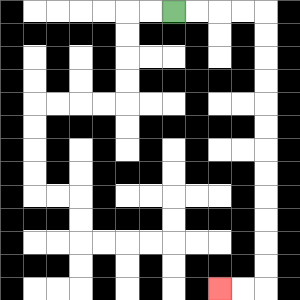{'start': '[7, 0]', 'end': '[9, 12]', 'path_directions': 'R,R,R,R,D,D,D,D,D,D,D,D,D,D,D,D,L,L', 'path_coordinates': '[[7, 0], [8, 0], [9, 0], [10, 0], [11, 0], [11, 1], [11, 2], [11, 3], [11, 4], [11, 5], [11, 6], [11, 7], [11, 8], [11, 9], [11, 10], [11, 11], [11, 12], [10, 12], [9, 12]]'}